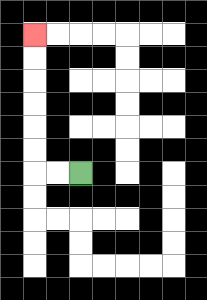{'start': '[3, 7]', 'end': '[1, 1]', 'path_directions': 'L,L,U,U,U,U,U,U', 'path_coordinates': '[[3, 7], [2, 7], [1, 7], [1, 6], [1, 5], [1, 4], [1, 3], [1, 2], [1, 1]]'}